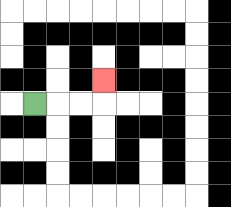{'start': '[1, 4]', 'end': '[4, 3]', 'path_directions': 'R,R,R,U', 'path_coordinates': '[[1, 4], [2, 4], [3, 4], [4, 4], [4, 3]]'}